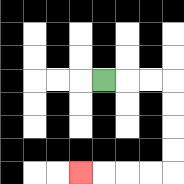{'start': '[4, 3]', 'end': '[3, 7]', 'path_directions': 'R,R,R,D,D,D,D,L,L,L,L', 'path_coordinates': '[[4, 3], [5, 3], [6, 3], [7, 3], [7, 4], [7, 5], [7, 6], [7, 7], [6, 7], [5, 7], [4, 7], [3, 7]]'}